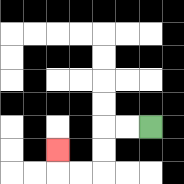{'start': '[6, 5]', 'end': '[2, 6]', 'path_directions': 'L,L,D,D,L,L,U', 'path_coordinates': '[[6, 5], [5, 5], [4, 5], [4, 6], [4, 7], [3, 7], [2, 7], [2, 6]]'}